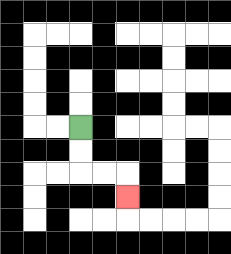{'start': '[3, 5]', 'end': '[5, 8]', 'path_directions': 'D,D,R,R,D', 'path_coordinates': '[[3, 5], [3, 6], [3, 7], [4, 7], [5, 7], [5, 8]]'}